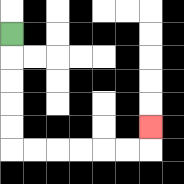{'start': '[0, 1]', 'end': '[6, 5]', 'path_directions': 'D,D,D,D,D,R,R,R,R,R,R,U', 'path_coordinates': '[[0, 1], [0, 2], [0, 3], [0, 4], [0, 5], [0, 6], [1, 6], [2, 6], [3, 6], [4, 6], [5, 6], [6, 6], [6, 5]]'}